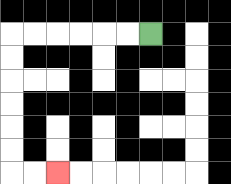{'start': '[6, 1]', 'end': '[2, 7]', 'path_directions': 'L,L,L,L,L,L,D,D,D,D,D,D,R,R', 'path_coordinates': '[[6, 1], [5, 1], [4, 1], [3, 1], [2, 1], [1, 1], [0, 1], [0, 2], [0, 3], [0, 4], [0, 5], [0, 6], [0, 7], [1, 7], [2, 7]]'}